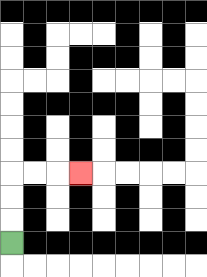{'start': '[0, 10]', 'end': '[3, 7]', 'path_directions': 'U,U,U,R,R,R', 'path_coordinates': '[[0, 10], [0, 9], [0, 8], [0, 7], [1, 7], [2, 7], [3, 7]]'}